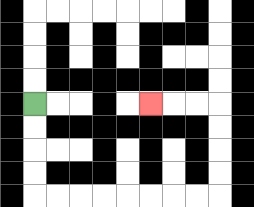{'start': '[1, 4]', 'end': '[6, 4]', 'path_directions': 'D,D,D,D,R,R,R,R,R,R,R,R,U,U,U,U,L,L,L', 'path_coordinates': '[[1, 4], [1, 5], [1, 6], [1, 7], [1, 8], [2, 8], [3, 8], [4, 8], [5, 8], [6, 8], [7, 8], [8, 8], [9, 8], [9, 7], [9, 6], [9, 5], [9, 4], [8, 4], [7, 4], [6, 4]]'}